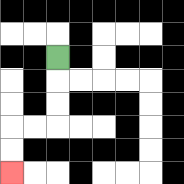{'start': '[2, 2]', 'end': '[0, 7]', 'path_directions': 'D,D,D,L,L,D,D', 'path_coordinates': '[[2, 2], [2, 3], [2, 4], [2, 5], [1, 5], [0, 5], [0, 6], [0, 7]]'}